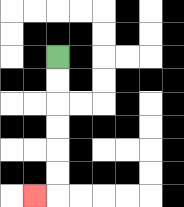{'start': '[2, 2]', 'end': '[1, 8]', 'path_directions': 'D,D,D,D,D,D,L', 'path_coordinates': '[[2, 2], [2, 3], [2, 4], [2, 5], [2, 6], [2, 7], [2, 8], [1, 8]]'}